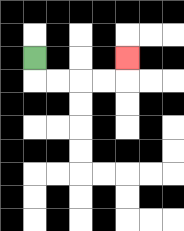{'start': '[1, 2]', 'end': '[5, 2]', 'path_directions': 'D,R,R,R,R,U', 'path_coordinates': '[[1, 2], [1, 3], [2, 3], [3, 3], [4, 3], [5, 3], [5, 2]]'}